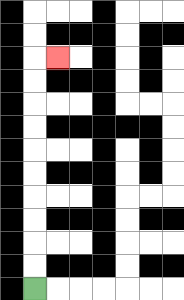{'start': '[1, 12]', 'end': '[2, 2]', 'path_directions': 'U,U,U,U,U,U,U,U,U,U,R', 'path_coordinates': '[[1, 12], [1, 11], [1, 10], [1, 9], [1, 8], [1, 7], [1, 6], [1, 5], [1, 4], [1, 3], [1, 2], [2, 2]]'}